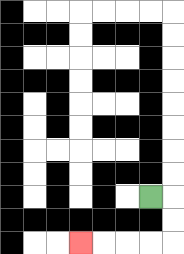{'start': '[6, 8]', 'end': '[3, 10]', 'path_directions': 'R,D,D,L,L,L,L', 'path_coordinates': '[[6, 8], [7, 8], [7, 9], [7, 10], [6, 10], [5, 10], [4, 10], [3, 10]]'}